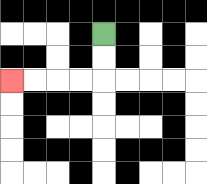{'start': '[4, 1]', 'end': '[0, 3]', 'path_directions': 'D,D,L,L,L,L', 'path_coordinates': '[[4, 1], [4, 2], [4, 3], [3, 3], [2, 3], [1, 3], [0, 3]]'}